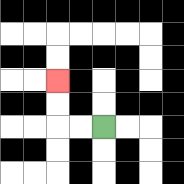{'start': '[4, 5]', 'end': '[2, 3]', 'path_directions': 'L,L,U,U', 'path_coordinates': '[[4, 5], [3, 5], [2, 5], [2, 4], [2, 3]]'}